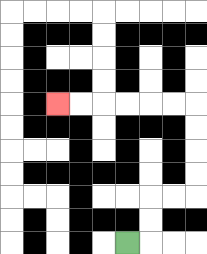{'start': '[5, 10]', 'end': '[2, 4]', 'path_directions': 'R,U,U,R,R,U,U,U,U,L,L,L,L,L,L', 'path_coordinates': '[[5, 10], [6, 10], [6, 9], [6, 8], [7, 8], [8, 8], [8, 7], [8, 6], [8, 5], [8, 4], [7, 4], [6, 4], [5, 4], [4, 4], [3, 4], [2, 4]]'}